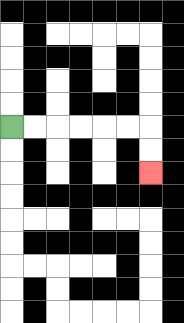{'start': '[0, 5]', 'end': '[6, 7]', 'path_directions': 'R,R,R,R,R,R,D,D', 'path_coordinates': '[[0, 5], [1, 5], [2, 5], [3, 5], [4, 5], [5, 5], [6, 5], [6, 6], [6, 7]]'}